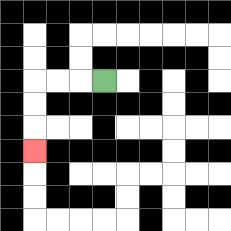{'start': '[4, 3]', 'end': '[1, 6]', 'path_directions': 'L,L,L,D,D,D', 'path_coordinates': '[[4, 3], [3, 3], [2, 3], [1, 3], [1, 4], [1, 5], [1, 6]]'}